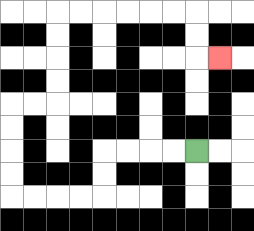{'start': '[8, 6]', 'end': '[9, 2]', 'path_directions': 'L,L,L,L,D,D,L,L,L,L,U,U,U,U,R,R,U,U,U,U,R,R,R,R,R,R,D,D,R', 'path_coordinates': '[[8, 6], [7, 6], [6, 6], [5, 6], [4, 6], [4, 7], [4, 8], [3, 8], [2, 8], [1, 8], [0, 8], [0, 7], [0, 6], [0, 5], [0, 4], [1, 4], [2, 4], [2, 3], [2, 2], [2, 1], [2, 0], [3, 0], [4, 0], [5, 0], [6, 0], [7, 0], [8, 0], [8, 1], [8, 2], [9, 2]]'}